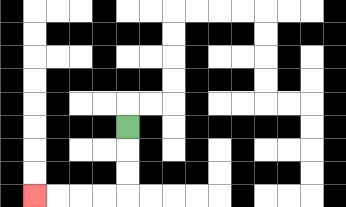{'start': '[5, 5]', 'end': '[1, 8]', 'path_directions': 'D,D,D,L,L,L,L', 'path_coordinates': '[[5, 5], [5, 6], [5, 7], [5, 8], [4, 8], [3, 8], [2, 8], [1, 8]]'}